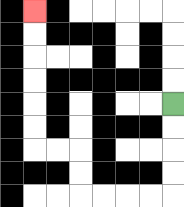{'start': '[7, 4]', 'end': '[1, 0]', 'path_directions': 'D,D,D,D,L,L,L,L,U,U,L,L,U,U,U,U,U,U', 'path_coordinates': '[[7, 4], [7, 5], [7, 6], [7, 7], [7, 8], [6, 8], [5, 8], [4, 8], [3, 8], [3, 7], [3, 6], [2, 6], [1, 6], [1, 5], [1, 4], [1, 3], [1, 2], [1, 1], [1, 0]]'}